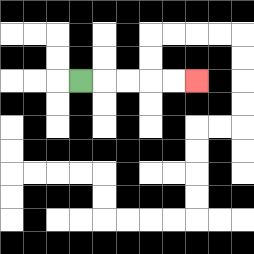{'start': '[3, 3]', 'end': '[8, 3]', 'path_directions': 'R,R,R,R,R', 'path_coordinates': '[[3, 3], [4, 3], [5, 3], [6, 3], [7, 3], [8, 3]]'}